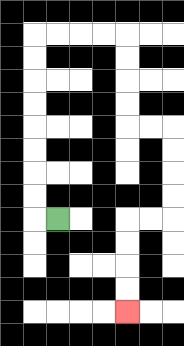{'start': '[2, 9]', 'end': '[5, 13]', 'path_directions': 'L,U,U,U,U,U,U,U,U,R,R,R,R,D,D,D,D,R,R,D,D,D,D,L,L,D,D,D,D', 'path_coordinates': '[[2, 9], [1, 9], [1, 8], [1, 7], [1, 6], [1, 5], [1, 4], [1, 3], [1, 2], [1, 1], [2, 1], [3, 1], [4, 1], [5, 1], [5, 2], [5, 3], [5, 4], [5, 5], [6, 5], [7, 5], [7, 6], [7, 7], [7, 8], [7, 9], [6, 9], [5, 9], [5, 10], [5, 11], [5, 12], [5, 13]]'}